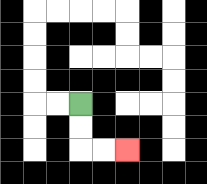{'start': '[3, 4]', 'end': '[5, 6]', 'path_directions': 'D,D,R,R', 'path_coordinates': '[[3, 4], [3, 5], [3, 6], [4, 6], [5, 6]]'}